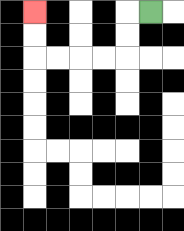{'start': '[6, 0]', 'end': '[1, 0]', 'path_directions': 'L,D,D,L,L,L,L,U,U', 'path_coordinates': '[[6, 0], [5, 0], [5, 1], [5, 2], [4, 2], [3, 2], [2, 2], [1, 2], [1, 1], [1, 0]]'}